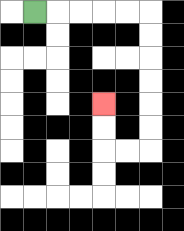{'start': '[1, 0]', 'end': '[4, 4]', 'path_directions': 'R,R,R,R,R,D,D,D,D,D,D,L,L,U,U', 'path_coordinates': '[[1, 0], [2, 0], [3, 0], [4, 0], [5, 0], [6, 0], [6, 1], [6, 2], [6, 3], [6, 4], [6, 5], [6, 6], [5, 6], [4, 6], [4, 5], [4, 4]]'}